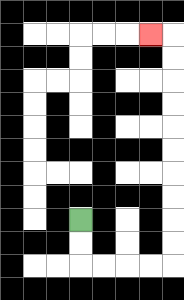{'start': '[3, 9]', 'end': '[6, 1]', 'path_directions': 'D,D,R,R,R,R,U,U,U,U,U,U,U,U,U,U,L', 'path_coordinates': '[[3, 9], [3, 10], [3, 11], [4, 11], [5, 11], [6, 11], [7, 11], [7, 10], [7, 9], [7, 8], [7, 7], [7, 6], [7, 5], [7, 4], [7, 3], [7, 2], [7, 1], [6, 1]]'}